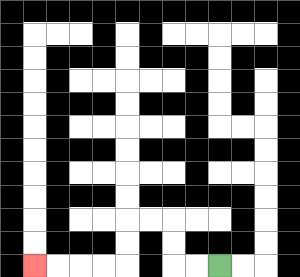{'start': '[9, 11]', 'end': '[1, 11]', 'path_directions': 'L,L,U,U,L,L,D,D,L,L,L,L', 'path_coordinates': '[[9, 11], [8, 11], [7, 11], [7, 10], [7, 9], [6, 9], [5, 9], [5, 10], [5, 11], [4, 11], [3, 11], [2, 11], [1, 11]]'}